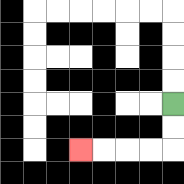{'start': '[7, 4]', 'end': '[3, 6]', 'path_directions': 'D,D,L,L,L,L', 'path_coordinates': '[[7, 4], [7, 5], [7, 6], [6, 6], [5, 6], [4, 6], [3, 6]]'}